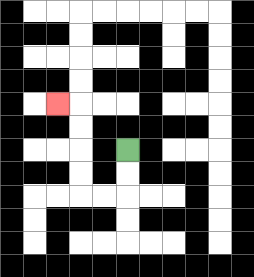{'start': '[5, 6]', 'end': '[2, 4]', 'path_directions': 'D,D,L,L,U,U,U,U,L', 'path_coordinates': '[[5, 6], [5, 7], [5, 8], [4, 8], [3, 8], [3, 7], [3, 6], [3, 5], [3, 4], [2, 4]]'}